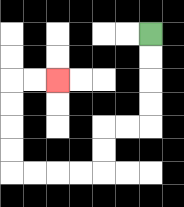{'start': '[6, 1]', 'end': '[2, 3]', 'path_directions': 'D,D,D,D,L,L,D,D,L,L,L,L,U,U,U,U,R,R', 'path_coordinates': '[[6, 1], [6, 2], [6, 3], [6, 4], [6, 5], [5, 5], [4, 5], [4, 6], [4, 7], [3, 7], [2, 7], [1, 7], [0, 7], [0, 6], [0, 5], [0, 4], [0, 3], [1, 3], [2, 3]]'}